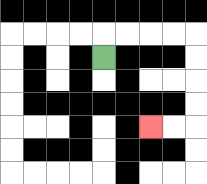{'start': '[4, 2]', 'end': '[6, 5]', 'path_directions': 'U,R,R,R,R,D,D,D,D,L,L', 'path_coordinates': '[[4, 2], [4, 1], [5, 1], [6, 1], [7, 1], [8, 1], [8, 2], [8, 3], [8, 4], [8, 5], [7, 5], [6, 5]]'}